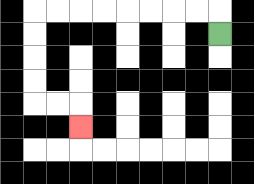{'start': '[9, 1]', 'end': '[3, 5]', 'path_directions': 'U,L,L,L,L,L,L,L,L,D,D,D,D,R,R,D', 'path_coordinates': '[[9, 1], [9, 0], [8, 0], [7, 0], [6, 0], [5, 0], [4, 0], [3, 0], [2, 0], [1, 0], [1, 1], [1, 2], [1, 3], [1, 4], [2, 4], [3, 4], [3, 5]]'}